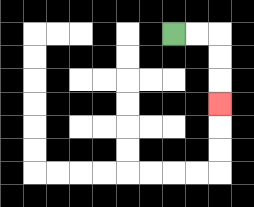{'start': '[7, 1]', 'end': '[9, 4]', 'path_directions': 'R,R,D,D,D', 'path_coordinates': '[[7, 1], [8, 1], [9, 1], [9, 2], [9, 3], [9, 4]]'}